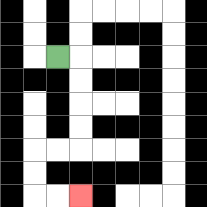{'start': '[2, 2]', 'end': '[3, 8]', 'path_directions': 'R,D,D,D,D,L,L,D,D,R,R', 'path_coordinates': '[[2, 2], [3, 2], [3, 3], [3, 4], [3, 5], [3, 6], [2, 6], [1, 6], [1, 7], [1, 8], [2, 8], [3, 8]]'}